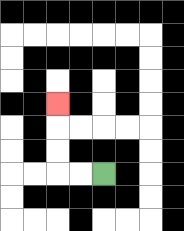{'start': '[4, 7]', 'end': '[2, 4]', 'path_directions': 'L,L,U,U,U', 'path_coordinates': '[[4, 7], [3, 7], [2, 7], [2, 6], [2, 5], [2, 4]]'}